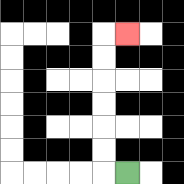{'start': '[5, 7]', 'end': '[5, 1]', 'path_directions': 'L,U,U,U,U,U,U,R', 'path_coordinates': '[[5, 7], [4, 7], [4, 6], [4, 5], [4, 4], [4, 3], [4, 2], [4, 1], [5, 1]]'}